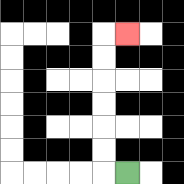{'start': '[5, 7]', 'end': '[5, 1]', 'path_directions': 'L,U,U,U,U,U,U,R', 'path_coordinates': '[[5, 7], [4, 7], [4, 6], [4, 5], [4, 4], [4, 3], [4, 2], [4, 1], [5, 1]]'}